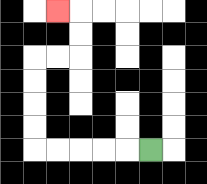{'start': '[6, 6]', 'end': '[2, 0]', 'path_directions': 'L,L,L,L,L,U,U,U,U,R,R,U,U,L', 'path_coordinates': '[[6, 6], [5, 6], [4, 6], [3, 6], [2, 6], [1, 6], [1, 5], [1, 4], [1, 3], [1, 2], [2, 2], [3, 2], [3, 1], [3, 0], [2, 0]]'}